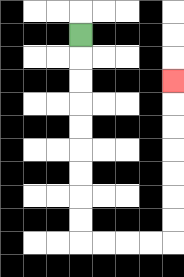{'start': '[3, 1]', 'end': '[7, 3]', 'path_directions': 'D,D,D,D,D,D,D,D,D,R,R,R,R,U,U,U,U,U,U,U', 'path_coordinates': '[[3, 1], [3, 2], [3, 3], [3, 4], [3, 5], [3, 6], [3, 7], [3, 8], [3, 9], [3, 10], [4, 10], [5, 10], [6, 10], [7, 10], [7, 9], [7, 8], [7, 7], [7, 6], [7, 5], [7, 4], [7, 3]]'}